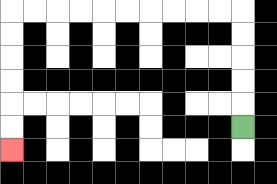{'start': '[10, 5]', 'end': '[0, 6]', 'path_directions': 'U,U,U,U,U,L,L,L,L,L,L,L,L,L,L,D,D,D,D,D,D', 'path_coordinates': '[[10, 5], [10, 4], [10, 3], [10, 2], [10, 1], [10, 0], [9, 0], [8, 0], [7, 0], [6, 0], [5, 0], [4, 0], [3, 0], [2, 0], [1, 0], [0, 0], [0, 1], [0, 2], [0, 3], [0, 4], [0, 5], [0, 6]]'}